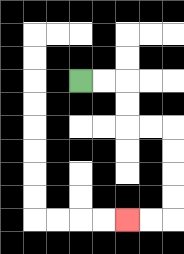{'start': '[3, 3]', 'end': '[5, 9]', 'path_directions': 'R,R,D,D,R,R,D,D,D,D,L,L', 'path_coordinates': '[[3, 3], [4, 3], [5, 3], [5, 4], [5, 5], [6, 5], [7, 5], [7, 6], [7, 7], [7, 8], [7, 9], [6, 9], [5, 9]]'}